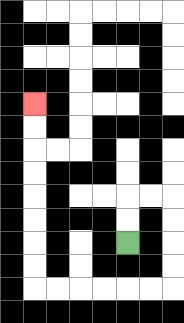{'start': '[5, 10]', 'end': '[1, 4]', 'path_directions': 'U,U,R,R,D,D,D,D,L,L,L,L,L,L,U,U,U,U,U,U,U,U', 'path_coordinates': '[[5, 10], [5, 9], [5, 8], [6, 8], [7, 8], [7, 9], [7, 10], [7, 11], [7, 12], [6, 12], [5, 12], [4, 12], [3, 12], [2, 12], [1, 12], [1, 11], [1, 10], [1, 9], [1, 8], [1, 7], [1, 6], [1, 5], [1, 4]]'}